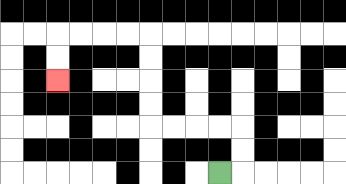{'start': '[9, 7]', 'end': '[2, 3]', 'path_directions': 'R,U,U,L,L,L,L,U,U,U,U,L,L,L,L,D,D', 'path_coordinates': '[[9, 7], [10, 7], [10, 6], [10, 5], [9, 5], [8, 5], [7, 5], [6, 5], [6, 4], [6, 3], [6, 2], [6, 1], [5, 1], [4, 1], [3, 1], [2, 1], [2, 2], [2, 3]]'}